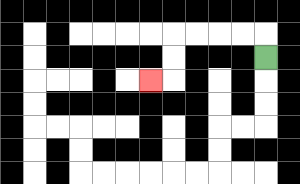{'start': '[11, 2]', 'end': '[6, 3]', 'path_directions': 'U,L,L,L,L,D,D,L', 'path_coordinates': '[[11, 2], [11, 1], [10, 1], [9, 1], [8, 1], [7, 1], [7, 2], [7, 3], [6, 3]]'}